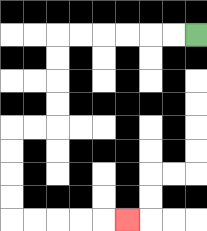{'start': '[8, 1]', 'end': '[5, 9]', 'path_directions': 'L,L,L,L,L,L,D,D,D,D,L,L,D,D,D,D,R,R,R,R,R', 'path_coordinates': '[[8, 1], [7, 1], [6, 1], [5, 1], [4, 1], [3, 1], [2, 1], [2, 2], [2, 3], [2, 4], [2, 5], [1, 5], [0, 5], [0, 6], [0, 7], [0, 8], [0, 9], [1, 9], [2, 9], [3, 9], [4, 9], [5, 9]]'}